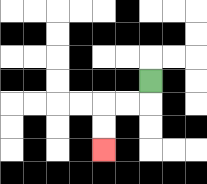{'start': '[6, 3]', 'end': '[4, 6]', 'path_directions': 'D,L,L,D,D', 'path_coordinates': '[[6, 3], [6, 4], [5, 4], [4, 4], [4, 5], [4, 6]]'}